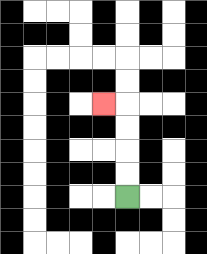{'start': '[5, 8]', 'end': '[4, 4]', 'path_directions': 'U,U,U,U,L', 'path_coordinates': '[[5, 8], [5, 7], [5, 6], [5, 5], [5, 4], [4, 4]]'}